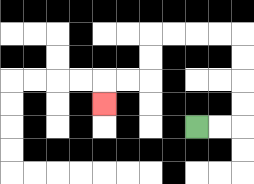{'start': '[8, 5]', 'end': '[4, 4]', 'path_directions': 'R,R,U,U,U,U,L,L,L,L,D,D,L,L,D', 'path_coordinates': '[[8, 5], [9, 5], [10, 5], [10, 4], [10, 3], [10, 2], [10, 1], [9, 1], [8, 1], [7, 1], [6, 1], [6, 2], [6, 3], [5, 3], [4, 3], [4, 4]]'}